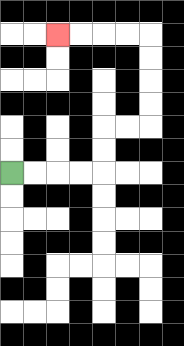{'start': '[0, 7]', 'end': '[2, 1]', 'path_directions': 'R,R,R,R,U,U,R,R,U,U,U,U,L,L,L,L', 'path_coordinates': '[[0, 7], [1, 7], [2, 7], [3, 7], [4, 7], [4, 6], [4, 5], [5, 5], [6, 5], [6, 4], [6, 3], [6, 2], [6, 1], [5, 1], [4, 1], [3, 1], [2, 1]]'}